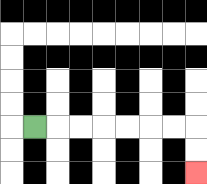{'start': '[1, 5]', 'end': '[8, 7]', 'path_directions': 'R,R,R,R,R,R,R,D,D', 'path_coordinates': '[[1, 5], [2, 5], [3, 5], [4, 5], [5, 5], [6, 5], [7, 5], [8, 5], [8, 6], [8, 7]]'}